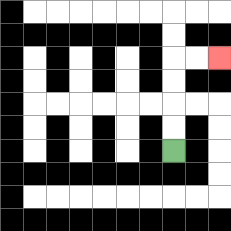{'start': '[7, 6]', 'end': '[9, 2]', 'path_directions': 'U,U,U,U,R,R', 'path_coordinates': '[[7, 6], [7, 5], [7, 4], [7, 3], [7, 2], [8, 2], [9, 2]]'}